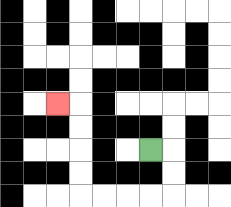{'start': '[6, 6]', 'end': '[2, 4]', 'path_directions': 'R,D,D,L,L,L,L,U,U,U,U,L', 'path_coordinates': '[[6, 6], [7, 6], [7, 7], [7, 8], [6, 8], [5, 8], [4, 8], [3, 8], [3, 7], [3, 6], [3, 5], [3, 4], [2, 4]]'}